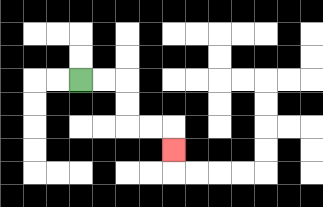{'start': '[3, 3]', 'end': '[7, 6]', 'path_directions': 'R,R,D,D,R,R,D', 'path_coordinates': '[[3, 3], [4, 3], [5, 3], [5, 4], [5, 5], [6, 5], [7, 5], [7, 6]]'}